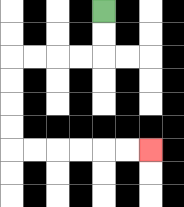{'start': '[4, 0]', 'end': '[6, 6]', 'path_directions': 'D,D,L,L,L,L,D,D,D,D,R,R,R,R,R,R', 'path_coordinates': '[[4, 0], [4, 1], [4, 2], [3, 2], [2, 2], [1, 2], [0, 2], [0, 3], [0, 4], [0, 5], [0, 6], [1, 6], [2, 6], [3, 6], [4, 6], [5, 6], [6, 6]]'}